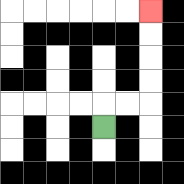{'start': '[4, 5]', 'end': '[6, 0]', 'path_directions': 'U,R,R,U,U,U,U', 'path_coordinates': '[[4, 5], [4, 4], [5, 4], [6, 4], [6, 3], [6, 2], [6, 1], [6, 0]]'}